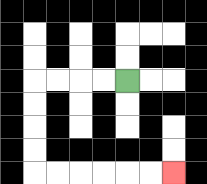{'start': '[5, 3]', 'end': '[7, 7]', 'path_directions': 'L,L,L,L,D,D,D,D,R,R,R,R,R,R', 'path_coordinates': '[[5, 3], [4, 3], [3, 3], [2, 3], [1, 3], [1, 4], [1, 5], [1, 6], [1, 7], [2, 7], [3, 7], [4, 7], [5, 7], [6, 7], [7, 7]]'}